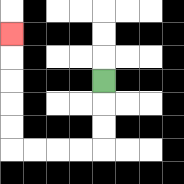{'start': '[4, 3]', 'end': '[0, 1]', 'path_directions': 'D,D,D,L,L,L,L,U,U,U,U,U', 'path_coordinates': '[[4, 3], [4, 4], [4, 5], [4, 6], [3, 6], [2, 6], [1, 6], [0, 6], [0, 5], [0, 4], [0, 3], [0, 2], [0, 1]]'}